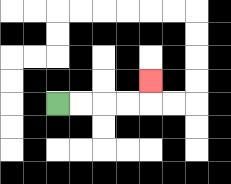{'start': '[2, 4]', 'end': '[6, 3]', 'path_directions': 'R,R,R,R,U', 'path_coordinates': '[[2, 4], [3, 4], [4, 4], [5, 4], [6, 4], [6, 3]]'}